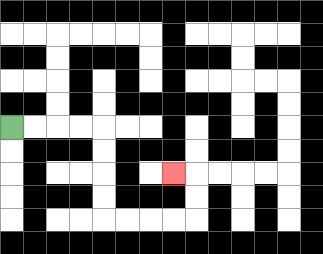{'start': '[0, 5]', 'end': '[7, 7]', 'path_directions': 'R,R,R,R,D,D,D,D,R,R,R,R,U,U,L', 'path_coordinates': '[[0, 5], [1, 5], [2, 5], [3, 5], [4, 5], [4, 6], [4, 7], [4, 8], [4, 9], [5, 9], [6, 9], [7, 9], [8, 9], [8, 8], [8, 7], [7, 7]]'}